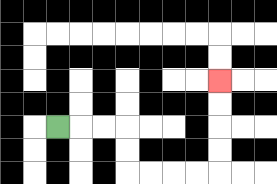{'start': '[2, 5]', 'end': '[9, 3]', 'path_directions': 'R,R,R,D,D,R,R,R,R,U,U,U,U', 'path_coordinates': '[[2, 5], [3, 5], [4, 5], [5, 5], [5, 6], [5, 7], [6, 7], [7, 7], [8, 7], [9, 7], [9, 6], [9, 5], [9, 4], [9, 3]]'}